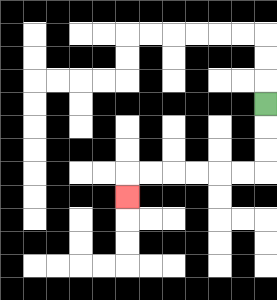{'start': '[11, 4]', 'end': '[5, 8]', 'path_directions': 'D,D,D,L,L,L,L,L,L,D', 'path_coordinates': '[[11, 4], [11, 5], [11, 6], [11, 7], [10, 7], [9, 7], [8, 7], [7, 7], [6, 7], [5, 7], [5, 8]]'}